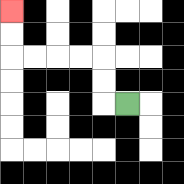{'start': '[5, 4]', 'end': '[0, 0]', 'path_directions': 'L,U,U,L,L,L,L,U,U', 'path_coordinates': '[[5, 4], [4, 4], [4, 3], [4, 2], [3, 2], [2, 2], [1, 2], [0, 2], [0, 1], [0, 0]]'}